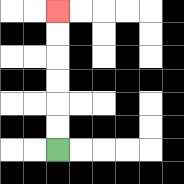{'start': '[2, 6]', 'end': '[2, 0]', 'path_directions': 'U,U,U,U,U,U', 'path_coordinates': '[[2, 6], [2, 5], [2, 4], [2, 3], [2, 2], [2, 1], [2, 0]]'}